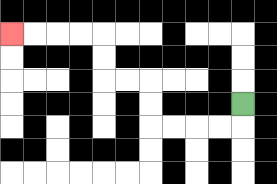{'start': '[10, 4]', 'end': '[0, 1]', 'path_directions': 'D,L,L,L,L,U,U,L,L,U,U,L,L,L,L', 'path_coordinates': '[[10, 4], [10, 5], [9, 5], [8, 5], [7, 5], [6, 5], [6, 4], [6, 3], [5, 3], [4, 3], [4, 2], [4, 1], [3, 1], [2, 1], [1, 1], [0, 1]]'}